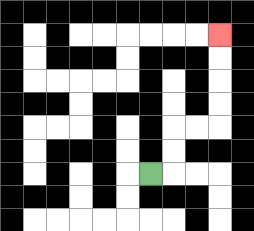{'start': '[6, 7]', 'end': '[9, 1]', 'path_directions': 'R,U,U,R,R,U,U,U,U', 'path_coordinates': '[[6, 7], [7, 7], [7, 6], [7, 5], [8, 5], [9, 5], [9, 4], [9, 3], [9, 2], [9, 1]]'}